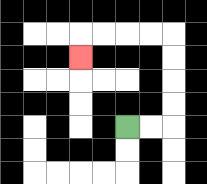{'start': '[5, 5]', 'end': '[3, 2]', 'path_directions': 'R,R,U,U,U,U,L,L,L,L,D', 'path_coordinates': '[[5, 5], [6, 5], [7, 5], [7, 4], [7, 3], [7, 2], [7, 1], [6, 1], [5, 1], [4, 1], [3, 1], [3, 2]]'}